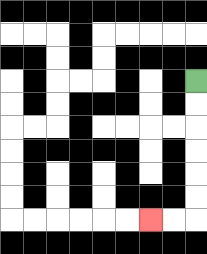{'start': '[8, 3]', 'end': '[6, 9]', 'path_directions': 'D,D,D,D,D,D,L,L', 'path_coordinates': '[[8, 3], [8, 4], [8, 5], [8, 6], [8, 7], [8, 8], [8, 9], [7, 9], [6, 9]]'}